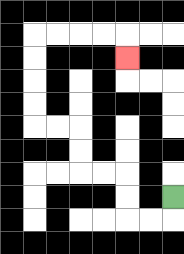{'start': '[7, 8]', 'end': '[5, 2]', 'path_directions': 'D,L,L,U,U,L,L,U,U,L,L,U,U,U,U,R,R,R,R,D', 'path_coordinates': '[[7, 8], [7, 9], [6, 9], [5, 9], [5, 8], [5, 7], [4, 7], [3, 7], [3, 6], [3, 5], [2, 5], [1, 5], [1, 4], [1, 3], [1, 2], [1, 1], [2, 1], [3, 1], [4, 1], [5, 1], [5, 2]]'}